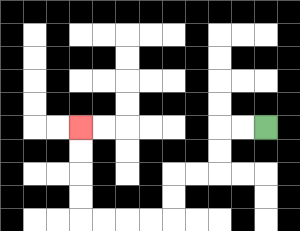{'start': '[11, 5]', 'end': '[3, 5]', 'path_directions': 'L,L,D,D,L,L,D,D,L,L,L,L,U,U,U,U', 'path_coordinates': '[[11, 5], [10, 5], [9, 5], [9, 6], [9, 7], [8, 7], [7, 7], [7, 8], [7, 9], [6, 9], [5, 9], [4, 9], [3, 9], [3, 8], [3, 7], [3, 6], [3, 5]]'}